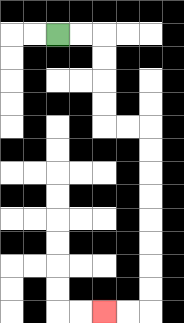{'start': '[2, 1]', 'end': '[4, 13]', 'path_directions': 'R,R,D,D,D,D,R,R,D,D,D,D,D,D,D,D,L,L', 'path_coordinates': '[[2, 1], [3, 1], [4, 1], [4, 2], [4, 3], [4, 4], [4, 5], [5, 5], [6, 5], [6, 6], [6, 7], [6, 8], [6, 9], [6, 10], [6, 11], [6, 12], [6, 13], [5, 13], [4, 13]]'}